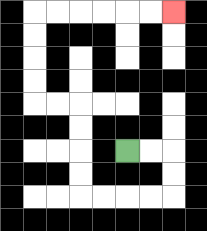{'start': '[5, 6]', 'end': '[7, 0]', 'path_directions': 'R,R,D,D,L,L,L,L,U,U,U,U,L,L,U,U,U,U,R,R,R,R,R,R', 'path_coordinates': '[[5, 6], [6, 6], [7, 6], [7, 7], [7, 8], [6, 8], [5, 8], [4, 8], [3, 8], [3, 7], [3, 6], [3, 5], [3, 4], [2, 4], [1, 4], [1, 3], [1, 2], [1, 1], [1, 0], [2, 0], [3, 0], [4, 0], [5, 0], [6, 0], [7, 0]]'}